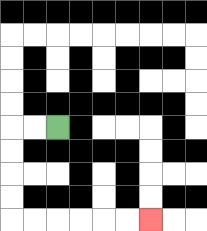{'start': '[2, 5]', 'end': '[6, 9]', 'path_directions': 'L,L,D,D,D,D,R,R,R,R,R,R', 'path_coordinates': '[[2, 5], [1, 5], [0, 5], [0, 6], [0, 7], [0, 8], [0, 9], [1, 9], [2, 9], [3, 9], [4, 9], [5, 9], [6, 9]]'}